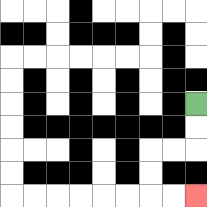{'start': '[8, 4]', 'end': '[8, 8]', 'path_directions': 'D,D,L,L,D,D,R,R', 'path_coordinates': '[[8, 4], [8, 5], [8, 6], [7, 6], [6, 6], [6, 7], [6, 8], [7, 8], [8, 8]]'}